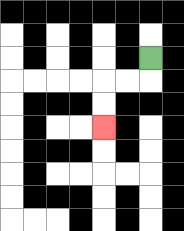{'start': '[6, 2]', 'end': '[4, 5]', 'path_directions': 'D,L,L,D,D', 'path_coordinates': '[[6, 2], [6, 3], [5, 3], [4, 3], [4, 4], [4, 5]]'}